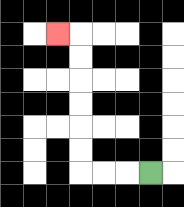{'start': '[6, 7]', 'end': '[2, 1]', 'path_directions': 'L,L,L,U,U,U,U,U,U,L', 'path_coordinates': '[[6, 7], [5, 7], [4, 7], [3, 7], [3, 6], [3, 5], [3, 4], [3, 3], [3, 2], [3, 1], [2, 1]]'}